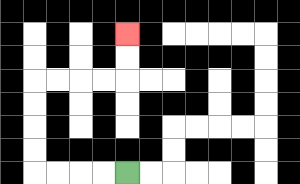{'start': '[5, 7]', 'end': '[5, 1]', 'path_directions': 'L,L,L,L,U,U,U,U,R,R,R,R,U,U', 'path_coordinates': '[[5, 7], [4, 7], [3, 7], [2, 7], [1, 7], [1, 6], [1, 5], [1, 4], [1, 3], [2, 3], [3, 3], [4, 3], [5, 3], [5, 2], [5, 1]]'}